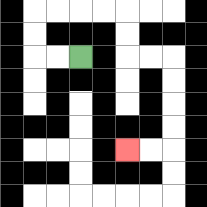{'start': '[3, 2]', 'end': '[5, 6]', 'path_directions': 'L,L,U,U,R,R,R,R,D,D,R,R,D,D,D,D,L,L', 'path_coordinates': '[[3, 2], [2, 2], [1, 2], [1, 1], [1, 0], [2, 0], [3, 0], [4, 0], [5, 0], [5, 1], [5, 2], [6, 2], [7, 2], [7, 3], [7, 4], [7, 5], [7, 6], [6, 6], [5, 6]]'}